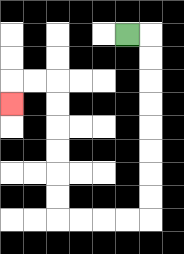{'start': '[5, 1]', 'end': '[0, 4]', 'path_directions': 'R,D,D,D,D,D,D,D,D,L,L,L,L,U,U,U,U,U,U,L,L,D', 'path_coordinates': '[[5, 1], [6, 1], [6, 2], [6, 3], [6, 4], [6, 5], [6, 6], [6, 7], [6, 8], [6, 9], [5, 9], [4, 9], [3, 9], [2, 9], [2, 8], [2, 7], [2, 6], [2, 5], [2, 4], [2, 3], [1, 3], [0, 3], [0, 4]]'}